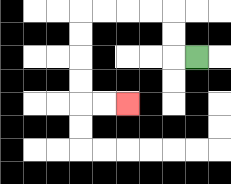{'start': '[8, 2]', 'end': '[5, 4]', 'path_directions': 'L,U,U,L,L,L,L,D,D,D,D,R,R', 'path_coordinates': '[[8, 2], [7, 2], [7, 1], [7, 0], [6, 0], [5, 0], [4, 0], [3, 0], [3, 1], [3, 2], [3, 3], [3, 4], [4, 4], [5, 4]]'}